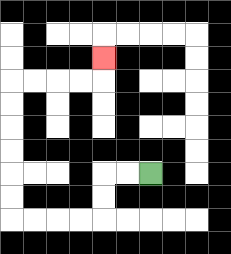{'start': '[6, 7]', 'end': '[4, 2]', 'path_directions': 'L,L,D,D,L,L,L,L,U,U,U,U,U,U,R,R,R,R,U', 'path_coordinates': '[[6, 7], [5, 7], [4, 7], [4, 8], [4, 9], [3, 9], [2, 9], [1, 9], [0, 9], [0, 8], [0, 7], [0, 6], [0, 5], [0, 4], [0, 3], [1, 3], [2, 3], [3, 3], [4, 3], [4, 2]]'}